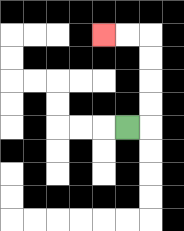{'start': '[5, 5]', 'end': '[4, 1]', 'path_directions': 'R,U,U,U,U,L,L', 'path_coordinates': '[[5, 5], [6, 5], [6, 4], [6, 3], [6, 2], [6, 1], [5, 1], [4, 1]]'}